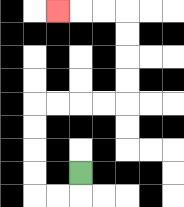{'start': '[3, 7]', 'end': '[2, 0]', 'path_directions': 'D,L,L,U,U,U,U,R,R,R,R,U,U,U,U,L,L,L', 'path_coordinates': '[[3, 7], [3, 8], [2, 8], [1, 8], [1, 7], [1, 6], [1, 5], [1, 4], [2, 4], [3, 4], [4, 4], [5, 4], [5, 3], [5, 2], [5, 1], [5, 0], [4, 0], [3, 0], [2, 0]]'}